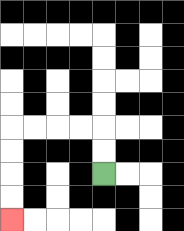{'start': '[4, 7]', 'end': '[0, 9]', 'path_directions': 'U,U,L,L,L,L,D,D,D,D', 'path_coordinates': '[[4, 7], [4, 6], [4, 5], [3, 5], [2, 5], [1, 5], [0, 5], [0, 6], [0, 7], [0, 8], [0, 9]]'}